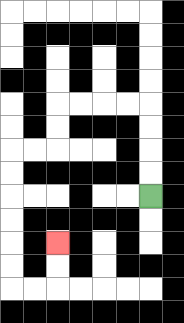{'start': '[6, 8]', 'end': '[2, 10]', 'path_directions': 'U,U,U,U,L,L,L,L,D,D,L,L,D,D,D,D,D,D,R,R,U,U', 'path_coordinates': '[[6, 8], [6, 7], [6, 6], [6, 5], [6, 4], [5, 4], [4, 4], [3, 4], [2, 4], [2, 5], [2, 6], [1, 6], [0, 6], [0, 7], [0, 8], [0, 9], [0, 10], [0, 11], [0, 12], [1, 12], [2, 12], [2, 11], [2, 10]]'}